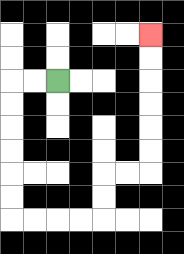{'start': '[2, 3]', 'end': '[6, 1]', 'path_directions': 'L,L,D,D,D,D,D,D,R,R,R,R,U,U,R,R,U,U,U,U,U,U', 'path_coordinates': '[[2, 3], [1, 3], [0, 3], [0, 4], [0, 5], [0, 6], [0, 7], [0, 8], [0, 9], [1, 9], [2, 9], [3, 9], [4, 9], [4, 8], [4, 7], [5, 7], [6, 7], [6, 6], [6, 5], [6, 4], [6, 3], [6, 2], [6, 1]]'}